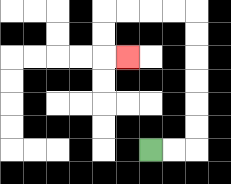{'start': '[6, 6]', 'end': '[5, 2]', 'path_directions': 'R,R,U,U,U,U,U,U,L,L,L,L,D,D,R', 'path_coordinates': '[[6, 6], [7, 6], [8, 6], [8, 5], [8, 4], [8, 3], [8, 2], [8, 1], [8, 0], [7, 0], [6, 0], [5, 0], [4, 0], [4, 1], [4, 2], [5, 2]]'}